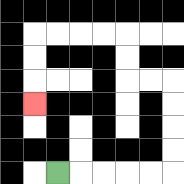{'start': '[2, 7]', 'end': '[1, 4]', 'path_directions': 'R,R,R,R,R,U,U,U,U,L,L,U,U,L,L,L,L,D,D,D', 'path_coordinates': '[[2, 7], [3, 7], [4, 7], [5, 7], [6, 7], [7, 7], [7, 6], [7, 5], [7, 4], [7, 3], [6, 3], [5, 3], [5, 2], [5, 1], [4, 1], [3, 1], [2, 1], [1, 1], [1, 2], [1, 3], [1, 4]]'}